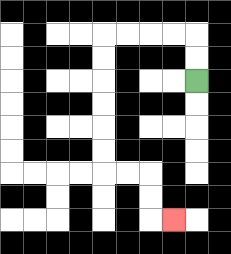{'start': '[8, 3]', 'end': '[7, 9]', 'path_directions': 'U,U,L,L,L,L,D,D,D,D,D,D,R,R,D,D,R', 'path_coordinates': '[[8, 3], [8, 2], [8, 1], [7, 1], [6, 1], [5, 1], [4, 1], [4, 2], [4, 3], [4, 4], [4, 5], [4, 6], [4, 7], [5, 7], [6, 7], [6, 8], [6, 9], [7, 9]]'}